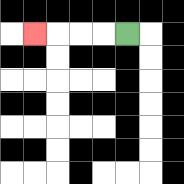{'start': '[5, 1]', 'end': '[1, 1]', 'path_directions': 'L,L,L,L', 'path_coordinates': '[[5, 1], [4, 1], [3, 1], [2, 1], [1, 1]]'}